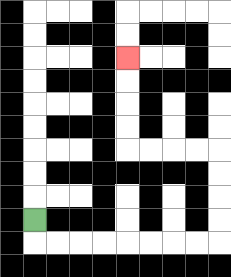{'start': '[1, 9]', 'end': '[5, 2]', 'path_directions': 'D,R,R,R,R,R,R,R,R,U,U,U,U,L,L,L,L,U,U,U,U', 'path_coordinates': '[[1, 9], [1, 10], [2, 10], [3, 10], [4, 10], [5, 10], [6, 10], [7, 10], [8, 10], [9, 10], [9, 9], [9, 8], [9, 7], [9, 6], [8, 6], [7, 6], [6, 6], [5, 6], [5, 5], [5, 4], [5, 3], [5, 2]]'}